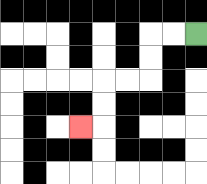{'start': '[8, 1]', 'end': '[3, 5]', 'path_directions': 'L,L,D,D,L,L,D,D,L', 'path_coordinates': '[[8, 1], [7, 1], [6, 1], [6, 2], [6, 3], [5, 3], [4, 3], [4, 4], [4, 5], [3, 5]]'}